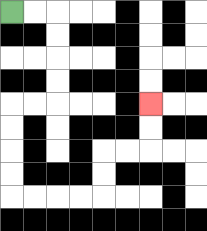{'start': '[0, 0]', 'end': '[6, 4]', 'path_directions': 'R,R,D,D,D,D,L,L,D,D,D,D,R,R,R,R,U,U,R,R,U,U', 'path_coordinates': '[[0, 0], [1, 0], [2, 0], [2, 1], [2, 2], [2, 3], [2, 4], [1, 4], [0, 4], [0, 5], [0, 6], [0, 7], [0, 8], [1, 8], [2, 8], [3, 8], [4, 8], [4, 7], [4, 6], [5, 6], [6, 6], [6, 5], [6, 4]]'}